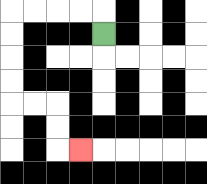{'start': '[4, 1]', 'end': '[3, 6]', 'path_directions': 'U,L,L,L,L,D,D,D,D,R,R,D,D,R', 'path_coordinates': '[[4, 1], [4, 0], [3, 0], [2, 0], [1, 0], [0, 0], [0, 1], [0, 2], [0, 3], [0, 4], [1, 4], [2, 4], [2, 5], [2, 6], [3, 6]]'}